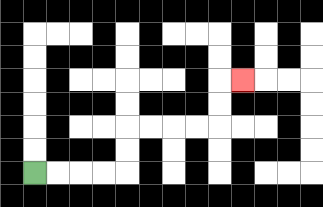{'start': '[1, 7]', 'end': '[10, 3]', 'path_directions': 'R,R,R,R,U,U,R,R,R,R,U,U,R', 'path_coordinates': '[[1, 7], [2, 7], [3, 7], [4, 7], [5, 7], [5, 6], [5, 5], [6, 5], [7, 5], [8, 5], [9, 5], [9, 4], [9, 3], [10, 3]]'}